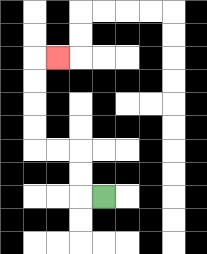{'start': '[4, 8]', 'end': '[2, 2]', 'path_directions': 'L,U,U,L,L,U,U,U,U,R', 'path_coordinates': '[[4, 8], [3, 8], [3, 7], [3, 6], [2, 6], [1, 6], [1, 5], [1, 4], [1, 3], [1, 2], [2, 2]]'}